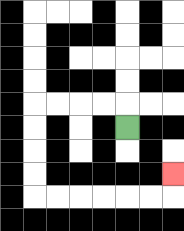{'start': '[5, 5]', 'end': '[7, 7]', 'path_directions': 'U,L,L,L,L,D,D,D,D,R,R,R,R,R,R,U', 'path_coordinates': '[[5, 5], [5, 4], [4, 4], [3, 4], [2, 4], [1, 4], [1, 5], [1, 6], [1, 7], [1, 8], [2, 8], [3, 8], [4, 8], [5, 8], [6, 8], [7, 8], [7, 7]]'}